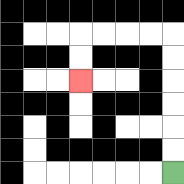{'start': '[7, 7]', 'end': '[3, 3]', 'path_directions': 'U,U,U,U,U,U,L,L,L,L,D,D', 'path_coordinates': '[[7, 7], [7, 6], [7, 5], [7, 4], [7, 3], [7, 2], [7, 1], [6, 1], [5, 1], [4, 1], [3, 1], [3, 2], [3, 3]]'}